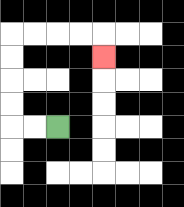{'start': '[2, 5]', 'end': '[4, 2]', 'path_directions': 'L,L,U,U,U,U,R,R,R,R,D', 'path_coordinates': '[[2, 5], [1, 5], [0, 5], [0, 4], [0, 3], [0, 2], [0, 1], [1, 1], [2, 1], [3, 1], [4, 1], [4, 2]]'}